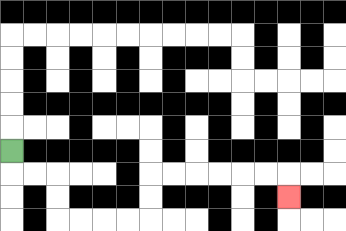{'start': '[0, 6]', 'end': '[12, 8]', 'path_directions': 'D,R,R,D,D,R,R,R,R,U,U,R,R,R,R,R,R,D', 'path_coordinates': '[[0, 6], [0, 7], [1, 7], [2, 7], [2, 8], [2, 9], [3, 9], [4, 9], [5, 9], [6, 9], [6, 8], [6, 7], [7, 7], [8, 7], [9, 7], [10, 7], [11, 7], [12, 7], [12, 8]]'}